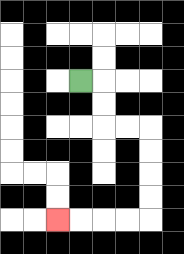{'start': '[3, 3]', 'end': '[2, 9]', 'path_directions': 'R,D,D,R,R,D,D,D,D,L,L,L,L', 'path_coordinates': '[[3, 3], [4, 3], [4, 4], [4, 5], [5, 5], [6, 5], [6, 6], [6, 7], [6, 8], [6, 9], [5, 9], [4, 9], [3, 9], [2, 9]]'}